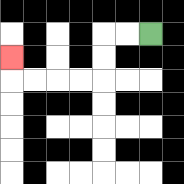{'start': '[6, 1]', 'end': '[0, 2]', 'path_directions': 'L,L,D,D,L,L,L,L,U', 'path_coordinates': '[[6, 1], [5, 1], [4, 1], [4, 2], [4, 3], [3, 3], [2, 3], [1, 3], [0, 3], [0, 2]]'}